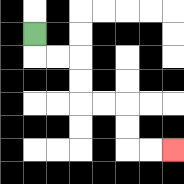{'start': '[1, 1]', 'end': '[7, 6]', 'path_directions': 'D,R,R,D,D,R,R,D,D,R,R', 'path_coordinates': '[[1, 1], [1, 2], [2, 2], [3, 2], [3, 3], [3, 4], [4, 4], [5, 4], [5, 5], [5, 6], [6, 6], [7, 6]]'}